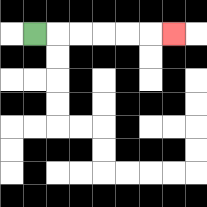{'start': '[1, 1]', 'end': '[7, 1]', 'path_directions': 'R,R,R,R,R,R', 'path_coordinates': '[[1, 1], [2, 1], [3, 1], [4, 1], [5, 1], [6, 1], [7, 1]]'}